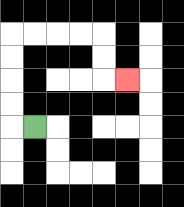{'start': '[1, 5]', 'end': '[5, 3]', 'path_directions': 'L,U,U,U,U,R,R,R,R,D,D,R', 'path_coordinates': '[[1, 5], [0, 5], [0, 4], [0, 3], [0, 2], [0, 1], [1, 1], [2, 1], [3, 1], [4, 1], [4, 2], [4, 3], [5, 3]]'}